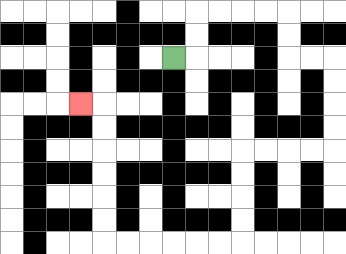{'start': '[7, 2]', 'end': '[3, 4]', 'path_directions': 'R,U,U,R,R,R,R,D,D,R,R,D,D,D,D,L,L,L,L,D,D,D,D,L,L,L,L,L,L,U,U,U,U,U,U,L', 'path_coordinates': '[[7, 2], [8, 2], [8, 1], [8, 0], [9, 0], [10, 0], [11, 0], [12, 0], [12, 1], [12, 2], [13, 2], [14, 2], [14, 3], [14, 4], [14, 5], [14, 6], [13, 6], [12, 6], [11, 6], [10, 6], [10, 7], [10, 8], [10, 9], [10, 10], [9, 10], [8, 10], [7, 10], [6, 10], [5, 10], [4, 10], [4, 9], [4, 8], [4, 7], [4, 6], [4, 5], [4, 4], [3, 4]]'}